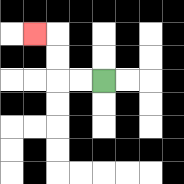{'start': '[4, 3]', 'end': '[1, 1]', 'path_directions': 'L,L,U,U,L', 'path_coordinates': '[[4, 3], [3, 3], [2, 3], [2, 2], [2, 1], [1, 1]]'}